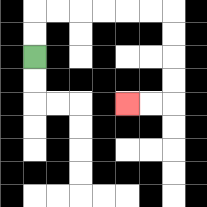{'start': '[1, 2]', 'end': '[5, 4]', 'path_directions': 'U,U,R,R,R,R,R,R,D,D,D,D,L,L', 'path_coordinates': '[[1, 2], [1, 1], [1, 0], [2, 0], [3, 0], [4, 0], [5, 0], [6, 0], [7, 0], [7, 1], [7, 2], [7, 3], [7, 4], [6, 4], [5, 4]]'}